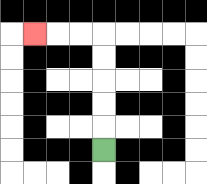{'start': '[4, 6]', 'end': '[1, 1]', 'path_directions': 'U,U,U,U,U,L,L,L', 'path_coordinates': '[[4, 6], [4, 5], [4, 4], [4, 3], [4, 2], [4, 1], [3, 1], [2, 1], [1, 1]]'}